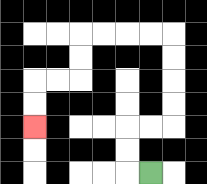{'start': '[6, 7]', 'end': '[1, 5]', 'path_directions': 'L,U,U,R,R,U,U,U,U,L,L,L,L,D,D,L,L,D,D', 'path_coordinates': '[[6, 7], [5, 7], [5, 6], [5, 5], [6, 5], [7, 5], [7, 4], [7, 3], [7, 2], [7, 1], [6, 1], [5, 1], [4, 1], [3, 1], [3, 2], [3, 3], [2, 3], [1, 3], [1, 4], [1, 5]]'}